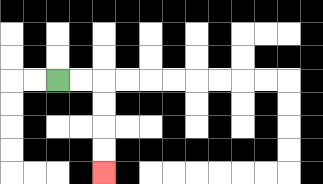{'start': '[2, 3]', 'end': '[4, 7]', 'path_directions': 'R,R,D,D,D,D', 'path_coordinates': '[[2, 3], [3, 3], [4, 3], [4, 4], [4, 5], [4, 6], [4, 7]]'}